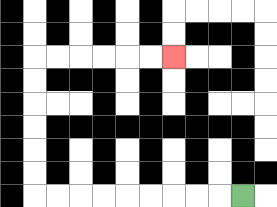{'start': '[10, 8]', 'end': '[7, 2]', 'path_directions': 'L,L,L,L,L,L,L,L,L,U,U,U,U,U,U,R,R,R,R,R,R', 'path_coordinates': '[[10, 8], [9, 8], [8, 8], [7, 8], [6, 8], [5, 8], [4, 8], [3, 8], [2, 8], [1, 8], [1, 7], [1, 6], [1, 5], [1, 4], [1, 3], [1, 2], [2, 2], [3, 2], [4, 2], [5, 2], [6, 2], [7, 2]]'}